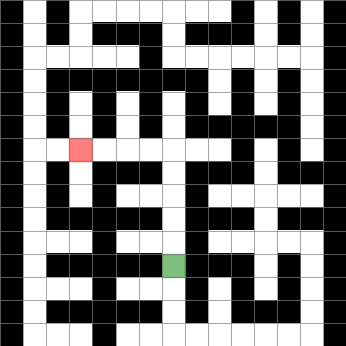{'start': '[7, 11]', 'end': '[3, 6]', 'path_directions': 'U,U,U,U,U,L,L,L,L', 'path_coordinates': '[[7, 11], [7, 10], [7, 9], [7, 8], [7, 7], [7, 6], [6, 6], [5, 6], [4, 6], [3, 6]]'}